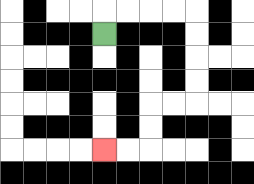{'start': '[4, 1]', 'end': '[4, 6]', 'path_directions': 'U,R,R,R,R,D,D,D,D,L,L,D,D,L,L', 'path_coordinates': '[[4, 1], [4, 0], [5, 0], [6, 0], [7, 0], [8, 0], [8, 1], [8, 2], [8, 3], [8, 4], [7, 4], [6, 4], [6, 5], [6, 6], [5, 6], [4, 6]]'}